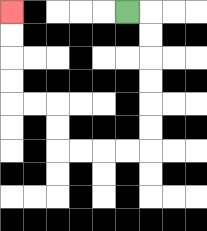{'start': '[5, 0]', 'end': '[0, 0]', 'path_directions': 'R,D,D,D,D,D,D,L,L,L,L,U,U,L,L,U,U,U,U', 'path_coordinates': '[[5, 0], [6, 0], [6, 1], [6, 2], [6, 3], [6, 4], [6, 5], [6, 6], [5, 6], [4, 6], [3, 6], [2, 6], [2, 5], [2, 4], [1, 4], [0, 4], [0, 3], [0, 2], [0, 1], [0, 0]]'}